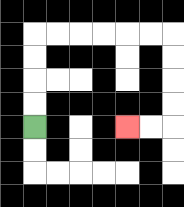{'start': '[1, 5]', 'end': '[5, 5]', 'path_directions': 'U,U,U,U,R,R,R,R,R,R,D,D,D,D,L,L', 'path_coordinates': '[[1, 5], [1, 4], [1, 3], [1, 2], [1, 1], [2, 1], [3, 1], [4, 1], [5, 1], [6, 1], [7, 1], [7, 2], [7, 3], [7, 4], [7, 5], [6, 5], [5, 5]]'}